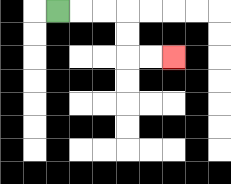{'start': '[2, 0]', 'end': '[7, 2]', 'path_directions': 'R,R,R,D,D,R,R', 'path_coordinates': '[[2, 0], [3, 0], [4, 0], [5, 0], [5, 1], [5, 2], [6, 2], [7, 2]]'}